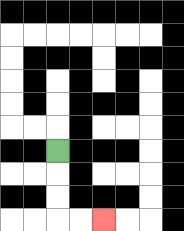{'start': '[2, 6]', 'end': '[4, 9]', 'path_directions': 'D,D,D,R,R', 'path_coordinates': '[[2, 6], [2, 7], [2, 8], [2, 9], [3, 9], [4, 9]]'}